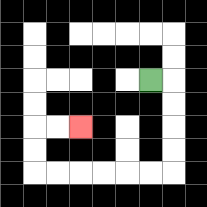{'start': '[6, 3]', 'end': '[3, 5]', 'path_directions': 'R,D,D,D,D,L,L,L,L,L,L,U,U,R,R', 'path_coordinates': '[[6, 3], [7, 3], [7, 4], [7, 5], [7, 6], [7, 7], [6, 7], [5, 7], [4, 7], [3, 7], [2, 7], [1, 7], [1, 6], [1, 5], [2, 5], [3, 5]]'}